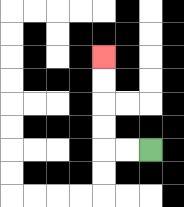{'start': '[6, 6]', 'end': '[4, 2]', 'path_directions': 'L,L,U,U,U,U', 'path_coordinates': '[[6, 6], [5, 6], [4, 6], [4, 5], [4, 4], [4, 3], [4, 2]]'}